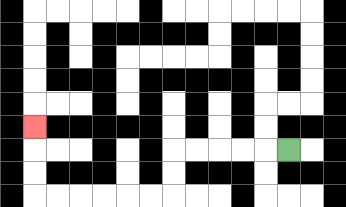{'start': '[12, 6]', 'end': '[1, 5]', 'path_directions': 'L,L,L,L,L,D,D,L,L,L,L,L,L,U,U,U', 'path_coordinates': '[[12, 6], [11, 6], [10, 6], [9, 6], [8, 6], [7, 6], [7, 7], [7, 8], [6, 8], [5, 8], [4, 8], [3, 8], [2, 8], [1, 8], [1, 7], [1, 6], [1, 5]]'}